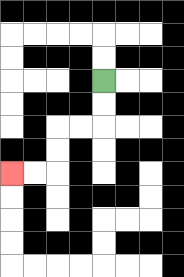{'start': '[4, 3]', 'end': '[0, 7]', 'path_directions': 'D,D,L,L,D,D,L,L', 'path_coordinates': '[[4, 3], [4, 4], [4, 5], [3, 5], [2, 5], [2, 6], [2, 7], [1, 7], [0, 7]]'}